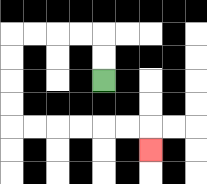{'start': '[4, 3]', 'end': '[6, 6]', 'path_directions': 'U,U,L,L,L,L,D,D,D,D,R,R,R,R,R,R,D', 'path_coordinates': '[[4, 3], [4, 2], [4, 1], [3, 1], [2, 1], [1, 1], [0, 1], [0, 2], [0, 3], [0, 4], [0, 5], [1, 5], [2, 5], [3, 5], [4, 5], [5, 5], [6, 5], [6, 6]]'}